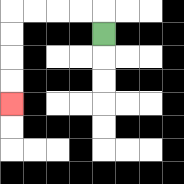{'start': '[4, 1]', 'end': '[0, 4]', 'path_directions': 'U,L,L,L,L,D,D,D,D', 'path_coordinates': '[[4, 1], [4, 0], [3, 0], [2, 0], [1, 0], [0, 0], [0, 1], [0, 2], [0, 3], [0, 4]]'}